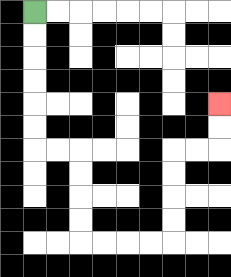{'start': '[1, 0]', 'end': '[9, 4]', 'path_directions': 'D,D,D,D,D,D,R,R,D,D,D,D,R,R,R,R,U,U,U,U,R,R,U,U', 'path_coordinates': '[[1, 0], [1, 1], [1, 2], [1, 3], [1, 4], [1, 5], [1, 6], [2, 6], [3, 6], [3, 7], [3, 8], [3, 9], [3, 10], [4, 10], [5, 10], [6, 10], [7, 10], [7, 9], [7, 8], [7, 7], [7, 6], [8, 6], [9, 6], [9, 5], [9, 4]]'}